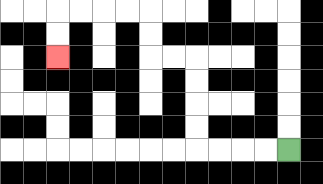{'start': '[12, 6]', 'end': '[2, 2]', 'path_directions': 'L,L,L,L,U,U,U,U,L,L,U,U,L,L,L,L,D,D', 'path_coordinates': '[[12, 6], [11, 6], [10, 6], [9, 6], [8, 6], [8, 5], [8, 4], [8, 3], [8, 2], [7, 2], [6, 2], [6, 1], [6, 0], [5, 0], [4, 0], [3, 0], [2, 0], [2, 1], [2, 2]]'}